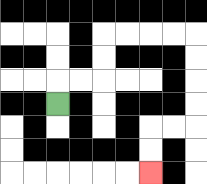{'start': '[2, 4]', 'end': '[6, 7]', 'path_directions': 'U,R,R,U,U,R,R,R,R,D,D,D,D,L,L,D,D', 'path_coordinates': '[[2, 4], [2, 3], [3, 3], [4, 3], [4, 2], [4, 1], [5, 1], [6, 1], [7, 1], [8, 1], [8, 2], [8, 3], [8, 4], [8, 5], [7, 5], [6, 5], [6, 6], [6, 7]]'}